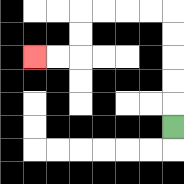{'start': '[7, 5]', 'end': '[1, 2]', 'path_directions': 'U,U,U,U,U,L,L,L,L,D,D,L,L', 'path_coordinates': '[[7, 5], [7, 4], [7, 3], [7, 2], [7, 1], [7, 0], [6, 0], [5, 0], [4, 0], [3, 0], [3, 1], [3, 2], [2, 2], [1, 2]]'}